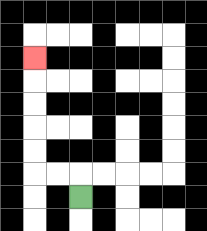{'start': '[3, 8]', 'end': '[1, 2]', 'path_directions': 'U,L,L,U,U,U,U,U', 'path_coordinates': '[[3, 8], [3, 7], [2, 7], [1, 7], [1, 6], [1, 5], [1, 4], [1, 3], [1, 2]]'}